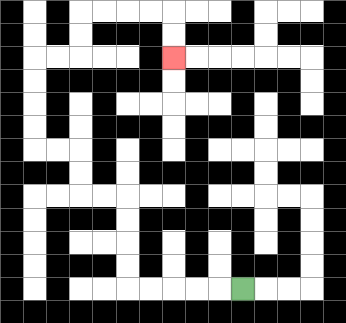{'start': '[10, 12]', 'end': '[7, 2]', 'path_directions': 'L,L,L,L,L,U,U,U,U,L,L,U,U,L,L,U,U,U,U,R,R,U,U,R,R,R,R,D,D', 'path_coordinates': '[[10, 12], [9, 12], [8, 12], [7, 12], [6, 12], [5, 12], [5, 11], [5, 10], [5, 9], [5, 8], [4, 8], [3, 8], [3, 7], [3, 6], [2, 6], [1, 6], [1, 5], [1, 4], [1, 3], [1, 2], [2, 2], [3, 2], [3, 1], [3, 0], [4, 0], [5, 0], [6, 0], [7, 0], [7, 1], [7, 2]]'}